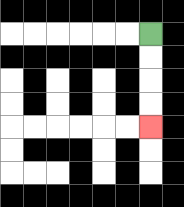{'start': '[6, 1]', 'end': '[6, 5]', 'path_directions': 'D,D,D,D', 'path_coordinates': '[[6, 1], [6, 2], [6, 3], [6, 4], [6, 5]]'}